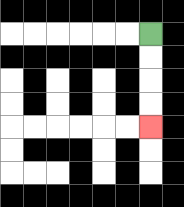{'start': '[6, 1]', 'end': '[6, 5]', 'path_directions': 'D,D,D,D', 'path_coordinates': '[[6, 1], [6, 2], [6, 3], [6, 4], [6, 5]]'}